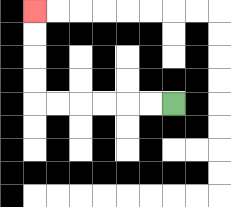{'start': '[7, 4]', 'end': '[1, 0]', 'path_directions': 'L,L,L,L,L,L,U,U,U,U', 'path_coordinates': '[[7, 4], [6, 4], [5, 4], [4, 4], [3, 4], [2, 4], [1, 4], [1, 3], [1, 2], [1, 1], [1, 0]]'}